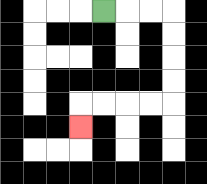{'start': '[4, 0]', 'end': '[3, 5]', 'path_directions': 'R,R,R,D,D,D,D,L,L,L,L,D', 'path_coordinates': '[[4, 0], [5, 0], [6, 0], [7, 0], [7, 1], [7, 2], [7, 3], [7, 4], [6, 4], [5, 4], [4, 4], [3, 4], [3, 5]]'}